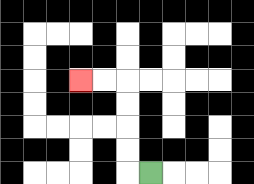{'start': '[6, 7]', 'end': '[3, 3]', 'path_directions': 'L,U,U,U,U,L,L', 'path_coordinates': '[[6, 7], [5, 7], [5, 6], [5, 5], [5, 4], [5, 3], [4, 3], [3, 3]]'}